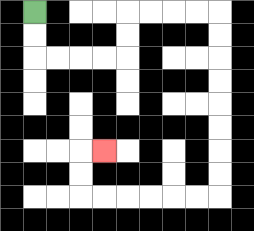{'start': '[1, 0]', 'end': '[4, 6]', 'path_directions': 'D,D,R,R,R,R,U,U,R,R,R,R,D,D,D,D,D,D,D,D,L,L,L,L,L,L,U,U,R', 'path_coordinates': '[[1, 0], [1, 1], [1, 2], [2, 2], [3, 2], [4, 2], [5, 2], [5, 1], [5, 0], [6, 0], [7, 0], [8, 0], [9, 0], [9, 1], [9, 2], [9, 3], [9, 4], [9, 5], [9, 6], [9, 7], [9, 8], [8, 8], [7, 8], [6, 8], [5, 8], [4, 8], [3, 8], [3, 7], [3, 6], [4, 6]]'}